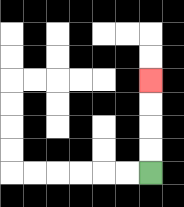{'start': '[6, 7]', 'end': '[6, 3]', 'path_directions': 'U,U,U,U', 'path_coordinates': '[[6, 7], [6, 6], [6, 5], [6, 4], [6, 3]]'}